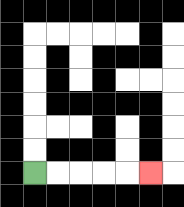{'start': '[1, 7]', 'end': '[6, 7]', 'path_directions': 'R,R,R,R,R', 'path_coordinates': '[[1, 7], [2, 7], [3, 7], [4, 7], [5, 7], [6, 7]]'}